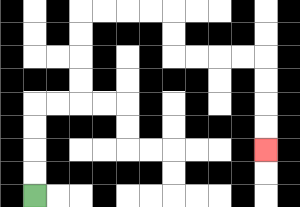{'start': '[1, 8]', 'end': '[11, 6]', 'path_directions': 'U,U,U,U,R,R,U,U,U,U,R,R,R,R,D,D,R,R,R,R,D,D,D,D', 'path_coordinates': '[[1, 8], [1, 7], [1, 6], [1, 5], [1, 4], [2, 4], [3, 4], [3, 3], [3, 2], [3, 1], [3, 0], [4, 0], [5, 0], [6, 0], [7, 0], [7, 1], [7, 2], [8, 2], [9, 2], [10, 2], [11, 2], [11, 3], [11, 4], [11, 5], [11, 6]]'}